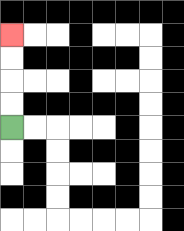{'start': '[0, 5]', 'end': '[0, 1]', 'path_directions': 'U,U,U,U', 'path_coordinates': '[[0, 5], [0, 4], [0, 3], [0, 2], [0, 1]]'}